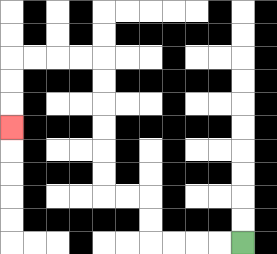{'start': '[10, 10]', 'end': '[0, 5]', 'path_directions': 'L,L,L,L,U,U,L,L,U,U,U,U,U,U,L,L,L,L,D,D,D', 'path_coordinates': '[[10, 10], [9, 10], [8, 10], [7, 10], [6, 10], [6, 9], [6, 8], [5, 8], [4, 8], [4, 7], [4, 6], [4, 5], [4, 4], [4, 3], [4, 2], [3, 2], [2, 2], [1, 2], [0, 2], [0, 3], [0, 4], [0, 5]]'}